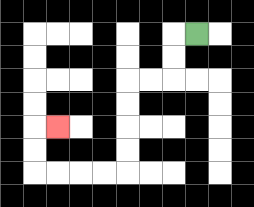{'start': '[8, 1]', 'end': '[2, 5]', 'path_directions': 'L,D,D,L,L,D,D,D,D,L,L,L,L,U,U,R', 'path_coordinates': '[[8, 1], [7, 1], [7, 2], [7, 3], [6, 3], [5, 3], [5, 4], [5, 5], [5, 6], [5, 7], [4, 7], [3, 7], [2, 7], [1, 7], [1, 6], [1, 5], [2, 5]]'}